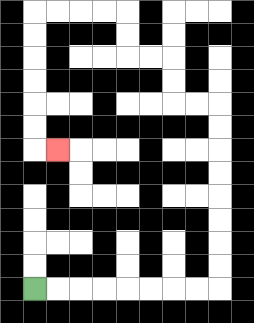{'start': '[1, 12]', 'end': '[2, 6]', 'path_directions': 'R,R,R,R,R,R,R,R,U,U,U,U,U,U,U,U,L,L,U,U,L,L,U,U,L,L,L,L,D,D,D,D,D,D,R', 'path_coordinates': '[[1, 12], [2, 12], [3, 12], [4, 12], [5, 12], [6, 12], [7, 12], [8, 12], [9, 12], [9, 11], [9, 10], [9, 9], [9, 8], [9, 7], [9, 6], [9, 5], [9, 4], [8, 4], [7, 4], [7, 3], [7, 2], [6, 2], [5, 2], [5, 1], [5, 0], [4, 0], [3, 0], [2, 0], [1, 0], [1, 1], [1, 2], [1, 3], [1, 4], [1, 5], [1, 6], [2, 6]]'}